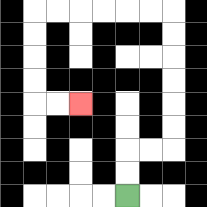{'start': '[5, 8]', 'end': '[3, 4]', 'path_directions': 'U,U,R,R,U,U,U,U,U,U,L,L,L,L,L,L,D,D,D,D,R,R', 'path_coordinates': '[[5, 8], [5, 7], [5, 6], [6, 6], [7, 6], [7, 5], [7, 4], [7, 3], [7, 2], [7, 1], [7, 0], [6, 0], [5, 0], [4, 0], [3, 0], [2, 0], [1, 0], [1, 1], [1, 2], [1, 3], [1, 4], [2, 4], [3, 4]]'}